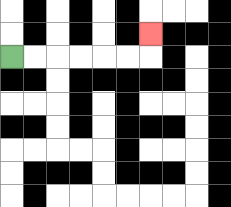{'start': '[0, 2]', 'end': '[6, 1]', 'path_directions': 'R,R,R,R,R,R,U', 'path_coordinates': '[[0, 2], [1, 2], [2, 2], [3, 2], [4, 2], [5, 2], [6, 2], [6, 1]]'}